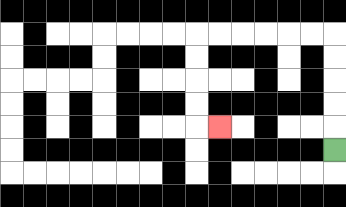{'start': '[14, 6]', 'end': '[9, 5]', 'path_directions': 'U,U,U,U,U,L,L,L,L,L,L,D,D,D,D,R', 'path_coordinates': '[[14, 6], [14, 5], [14, 4], [14, 3], [14, 2], [14, 1], [13, 1], [12, 1], [11, 1], [10, 1], [9, 1], [8, 1], [8, 2], [8, 3], [8, 4], [8, 5], [9, 5]]'}